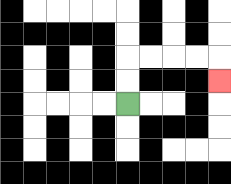{'start': '[5, 4]', 'end': '[9, 3]', 'path_directions': 'U,U,R,R,R,R,D', 'path_coordinates': '[[5, 4], [5, 3], [5, 2], [6, 2], [7, 2], [8, 2], [9, 2], [9, 3]]'}